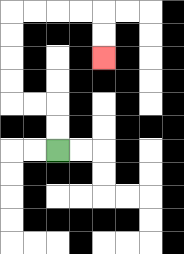{'start': '[2, 6]', 'end': '[4, 2]', 'path_directions': 'U,U,L,L,U,U,U,U,R,R,R,R,D,D', 'path_coordinates': '[[2, 6], [2, 5], [2, 4], [1, 4], [0, 4], [0, 3], [0, 2], [0, 1], [0, 0], [1, 0], [2, 0], [3, 0], [4, 0], [4, 1], [4, 2]]'}